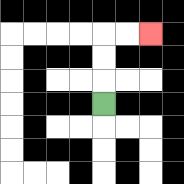{'start': '[4, 4]', 'end': '[6, 1]', 'path_directions': 'U,U,U,R,R', 'path_coordinates': '[[4, 4], [4, 3], [4, 2], [4, 1], [5, 1], [6, 1]]'}